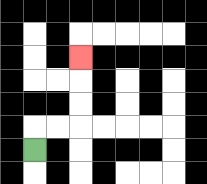{'start': '[1, 6]', 'end': '[3, 2]', 'path_directions': 'U,R,R,U,U,U', 'path_coordinates': '[[1, 6], [1, 5], [2, 5], [3, 5], [3, 4], [3, 3], [3, 2]]'}